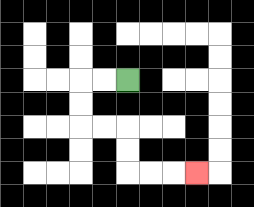{'start': '[5, 3]', 'end': '[8, 7]', 'path_directions': 'L,L,D,D,R,R,D,D,R,R,R', 'path_coordinates': '[[5, 3], [4, 3], [3, 3], [3, 4], [3, 5], [4, 5], [5, 5], [5, 6], [5, 7], [6, 7], [7, 7], [8, 7]]'}